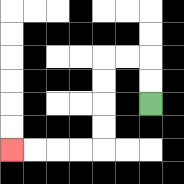{'start': '[6, 4]', 'end': '[0, 6]', 'path_directions': 'U,U,L,L,D,D,D,D,L,L,L,L', 'path_coordinates': '[[6, 4], [6, 3], [6, 2], [5, 2], [4, 2], [4, 3], [4, 4], [4, 5], [4, 6], [3, 6], [2, 6], [1, 6], [0, 6]]'}